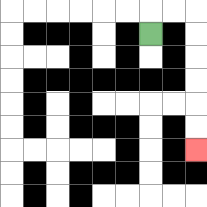{'start': '[6, 1]', 'end': '[8, 6]', 'path_directions': 'U,R,R,D,D,D,D,D,D', 'path_coordinates': '[[6, 1], [6, 0], [7, 0], [8, 0], [8, 1], [8, 2], [8, 3], [8, 4], [8, 5], [8, 6]]'}